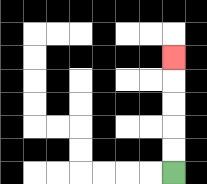{'start': '[7, 7]', 'end': '[7, 2]', 'path_directions': 'U,U,U,U,U', 'path_coordinates': '[[7, 7], [7, 6], [7, 5], [7, 4], [7, 3], [7, 2]]'}